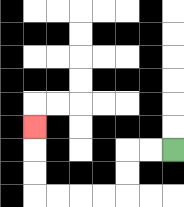{'start': '[7, 6]', 'end': '[1, 5]', 'path_directions': 'L,L,D,D,L,L,L,L,U,U,U', 'path_coordinates': '[[7, 6], [6, 6], [5, 6], [5, 7], [5, 8], [4, 8], [3, 8], [2, 8], [1, 8], [1, 7], [1, 6], [1, 5]]'}